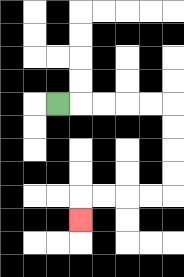{'start': '[2, 4]', 'end': '[3, 9]', 'path_directions': 'R,R,R,R,R,D,D,D,D,L,L,L,L,D', 'path_coordinates': '[[2, 4], [3, 4], [4, 4], [5, 4], [6, 4], [7, 4], [7, 5], [7, 6], [7, 7], [7, 8], [6, 8], [5, 8], [4, 8], [3, 8], [3, 9]]'}